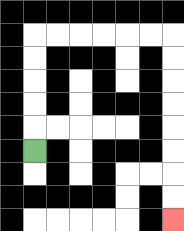{'start': '[1, 6]', 'end': '[7, 9]', 'path_directions': 'U,U,U,U,U,R,R,R,R,R,R,D,D,D,D,D,D,D,D', 'path_coordinates': '[[1, 6], [1, 5], [1, 4], [1, 3], [1, 2], [1, 1], [2, 1], [3, 1], [4, 1], [5, 1], [6, 1], [7, 1], [7, 2], [7, 3], [7, 4], [7, 5], [7, 6], [7, 7], [7, 8], [7, 9]]'}